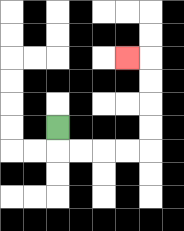{'start': '[2, 5]', 'end': '[5, 2]', 'path_directions': 'D,R,R,R,R,U,U,U,U,L', 'path_coordinates': '[[2, 5], [2, 6], [3, 6], [4, 6], [5, 6], [6, 6], [6, 5], [6, 4], [6, 3], [6, 2], [5, 2]]'}